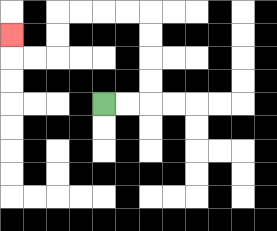{'start': '[4, 4]', 'end': '[0, 1]', 'path_directions': 'R,R,U,U,U,U,L,L,L,L,D,D,L,L,U', 'path_coordinates': '[[4, 4], [5, 4], [6, 4], [6, 3], [6, 2], [6, 1], [6, 0], [5, 0], [4, 0], [3, 0], [2, 0], [2, 1], [2, 2], [1, 2], [0, 2], [0, 1]]'}